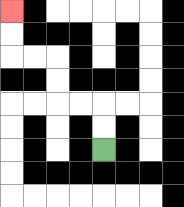{'start': '[4, 6]', 'end': '[0, 0]', 'path_directions': 'U,U,L,L,U,U,L,L,U,U', 'path_coordinates': '[[4, 6], [4, 5], [4, 4], [3, 4], [2, 4], [2, 3], [2, 2], [1, 2], [0, 2], [0, 1], [0, 0]]'}